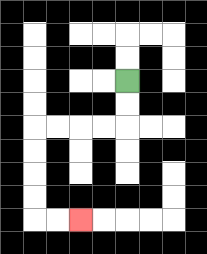{'start': '[5, 3]', 'end': '[3, 9]', 'path_directions': 'D,D,L,L,L,L,D,D,D,D,R,R', 'path_coordinates': '[[5, 3], [5, 4], [5, 5], [4, 5], [3, 5], [2, 5], [1, 5], [1, 6], [1, 7], [1, 8], [1, 9], [2, 9], [3, 9]]'}